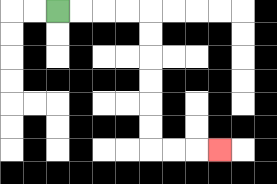{'start': '[2, 0]', 'end': '[9, 6]', 'path_directions': 'R,R,R,R,D,D,D,D,D,D,R,R,R', 'path_coordinates': '[[2, 0], [3, 0], [4, 0], [5, 0], [6, 0], [6, 1], [6, 2], [6, 3], [6, 4], [6, 5], [6, 6], [7, 6], [8, 6], [9, 6]]'}